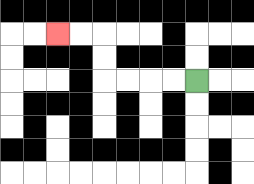{'start': '[8, 3]', 'end': '[2, 1]', 'path_directions': 'L,L,L,L,U,U,L,L', 'path_coordinates': '[[8, 3], [7, 3], [6, 3], [5, 3], [4, 3], [4, 2], [4, 1], [3, 1], [2, 1]]'}